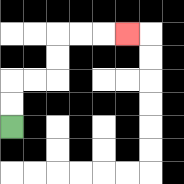{'start': '[0, 5]', 'end': '[5, 1]', 'path_directions': 'U,U,R,R,U,U,R,R,R', 'path_coordinates': '[[0, 5], [0, 4], [0, 3], [1, 3], [2, 3], [2, 2], [2, 1], [3, 1], [4, 1], [5, 1]]'}